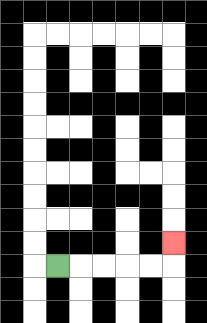{'start': '[2, 11]', 'end': '[7, 10]', 'path_directions': 'R,R,R,R,R,U', 'path_coordinates': '[[2, 11], [3, 11], [4, 11], [5, 11], [6, 11], [7, 11], [7, 10]]'}